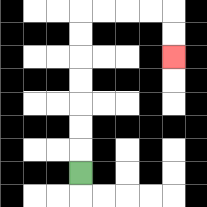{'start': '[3, 7]', 'end': '[7, 2]', 'path_directions': 'U,U,U,U,U,U,U,R,R,R,R,D,D', 'path_coordinates': '[[3, 7], [3, 6], [3, 5], [3, 4], [3, 3], [3, 2], [3, 1], [3, 0], [4, 0], [5, 0], [6, 0], [7, 0], [7, 1], [7, 2]]'}